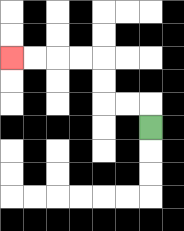{'start': '[6, 5]', 'end': '[0, 2]', 'path_directions': 'U,L,L,U,U,L,L,L,L', 'path_coordinates': '[[6, 5], [6, 4], [5, 4], [4, 4], [4, 3], [4, 2], [3, 2], [2, 2], [1, 2], [0, 2]]'}